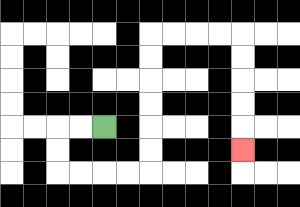{'start': '[4, 5]', 'end': '[10, 6]', 'path_directions': 'L,L,D,D,R,R,R,R,U,U,U,U,U,U,R,R,R,R,D,D,D,D,D', 'path_coordinates': '[[4, 5], [3, 5], [2, 5], [2, 6], [2, 7], [3, 7], [4, 7], [5, 7], [6, 7], [6, 6], [6, 5], [6, 4], [6, 3], [6, 2], [6, 1], [7, 1], [8, 1], [9, 1], [10, 1], [10, 2], [10, 3], [10, 4], [10, 5], [10, 6]]'}